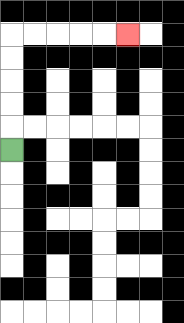{'start': '[0, 6]', 'end': '[5, 1]', 'path_directions': 'U,U,U,U,U,R,R,R,R,R', 'path_coordinates': '[[0, 6], [0, 5], [0, 4], [0, 3], [0, 2], [0, 1], [1, 1], [2, 1], [3, 1], [4, 1], [5, 1]]'}